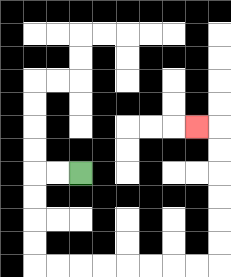{'start': '[3, 7]', 'end': '[8, 5]', 'path_directions': 'L,L,D,D,D,D,R,R,R,R,R,R,R,R,U,U,U,U,U,U,L', 'path_coordinates': '[[3, 7], [2, 7], [1, 7], [1, 8], [1, 9], [1, 10], [1, 11], [2, 11], [3, 11], [4, 11], [5, 11], [6, 11], [7, 11], [8, 11], [9, 11], [9, 10], [9, 9], [9, 8], [9, 7], [9, 6], [9, 5], [8, 5]]'}